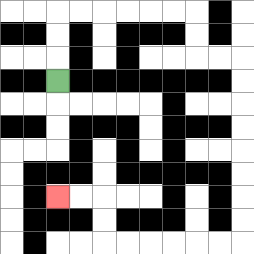{'start': '[2, 3]', 'end': '[2, 8]', 'path_directions': 'U,U,U,R,R,R,R,R,R,D,D,R,R,D,D,D,D,D,D,D,D,L,L,L,L,L,L,U,U,L,L', 'path_coordinates': '[[2, 3], [2, 2], [2, 1], [2, 0], [3, 0], [4, 0], [5, 0], [6, 0], [7, 0], [8, 0], [8, 1], [8, 2], [9, 2], [10, 2], [10, 3], [10, 4], [10, 5], [10, 6], [10, 7], [10, 8], [10, 9], [10, 10], [9, 10], [8, 10], [7, 10], [6, 10], [5, 10], [4, 10], [4, 9], [4, 8], [3, 8], [2, 8]]'}